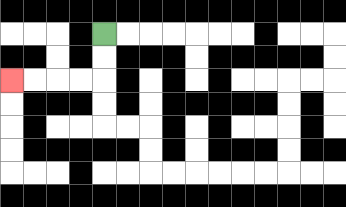{'start': '[4, 1]', 'end': '[0, 3]', 'path_directions': 'D,D,L,L,L,L', 'path_coordinates': '[[4, 1], [4, 2], [4, 3], [3, 3], [2, 3], [1, 3], [0, 3]]'}